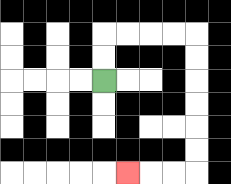{'start': '[4, 3]', 'end': '[5, 7]', 'path_directions': 'U,U,R,R,R,R,D,D,D,D,D,D,L,L,L', 'path_coordinates': '[[4, 3], [4, 2], [4, 1], [5, 1], [6, 1], [7, 1], [8, 1], [8, 2], [8, 3], [8, 4], [8, 5], [8, 6], [8, 7], [7, 7], [6, 7], [5, 7]]'}